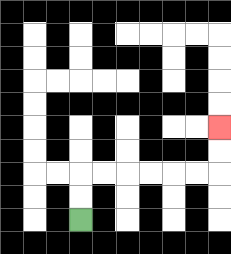{'start': '[3, 9]', 'end': '[9, 5]', 'path_directions': 'U,U,R,R,R,R,R,R,U,U', 'path_coordinates': '[[3, 9], [3, 8], [3, 7], [4, 7], [5, 7], [6, 7], [7, 7], [8, 7], [9, 7], [9, 6], [9, 5]]'}